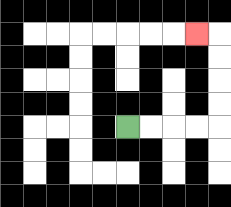{'start': '[5, 5]', 'end': '[8, 1]', 'path_directions': 'R,R,R,R,U,U,U,U,L', 'path_coordinates': '[[5, 5], [6, 5], [7, 5], [8, 5], [9, 5], [9, 4], [9, 3], [9, 2], [9, 1], [8, 1]]'}